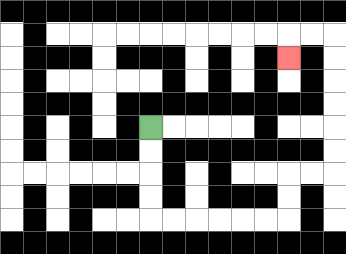{'start': '[6, 5]', 'end': '[12, 2]', 'path_directions': 'D,D,D,D,R,R,R,R,R,R,U,U,R,R,U,U,U,U,U,U,L,L,D', 'path_coordinates': '[[6, 5], [6, 6], [6, 7], [6, 8], [6, 9], [7, 9], [8, 9], [9, 9], [10, 9], [11, 9], [12, 9], [12, 8], [12, 7], [13, 7], [14, 7], [14, 6], [14, 5], [14, 4], [14, 3], [14, 2], [14, 1], [13, 1], [12, 1], [12, 2]]'}